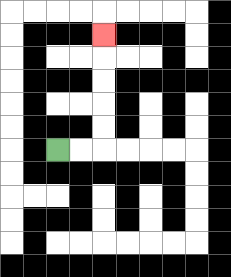{'start': '[2, 6]', 'end': '[4, 1]', 'path_directions': 'R,R,U,U,U,U,U', 'path_coordinates': '[[2, 6], [3, 6], [4, 6], [4, 5], [4, 4], [4, 3], [4, 2], [4, 1]]'}